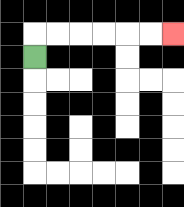{'start': '[1, 2]', 'end': '[7, 1]', 'path_directions': 'U,R,R,R,R,R,R', 'path_coordinates': '[[1, 2], [1, 1], [2, 1], [3, 1], [4, 1], [5, 1], [6, 1], [7, 1]]'}